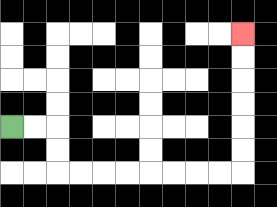{'start': '[0, 5]', 'end': '[10, 1]', 'path_directions': 'R,R,D,D,R,R,R,R,R,R,R,R,U,U,U,U,U,U', 'path_coordinates': '[[0, 5], [1, 5], [2, 5], [2, 6], [2, 7], [3, 7], [4, 7], [5, 7], [6, 7], [7, 7], [8, 7], [9, 7], [10, 7], [10, 6], [10, 5], [10, 4], [10, 3], [10, 2], [10, 1]]'}